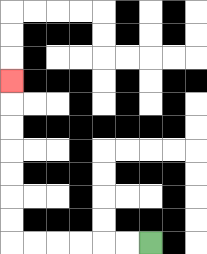{'start': '[6, 10]', 'end': '[0, 3]', 'path_directions': 'L,L,L,L,L,L,U,U,U,U,U,U,U', 'path_coordinates': '[[6, 10], [5, 10], [4, 10], [3, 10], [2, 10], [1, 10], [0, 10], [0, 9], [0, 8], [0, 7], [0, 6], [0, 5], [0, 4], [0, 3]]'}